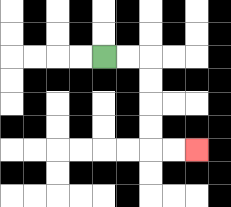{'start': '[4, 2]', 'end': '[8, 6]', 'path_directions': 'R,R,D,D,D,D,R,R', 'path_coordinates': '[[4, 2], [5, 2], [6, 2], [6, 3], [6, 4], [6, 5], [6, 6], [7, 6], [8, 6]]'}